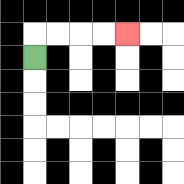{'start': '[1, 2]', 'end': '[5, 1]', 'path_directions': 'U,R,R,R,R', 'path_coordinates': '[[1, 2], [1, 1], [2, 1], [3, 1], [4, 1], [5, 1]]'}